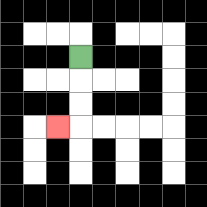{'start': '[3, 2]', 'end': '[2, 5]', 'path_directions': 'D,D,D,L', 'path_coordinates': '[[3, 2], [3, 3], [3, 4], [3, 5], [2, 5]]'}